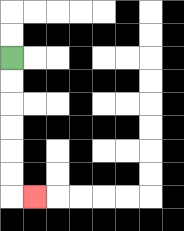{'start': '[0, 2]', 'end': '[1, 8]', 'path_directions': 'D,D,D,D,D,D,R', 'path_coordinates': '[[0, 2], [0, 3], [0, 4], [0, 5], [0, 6], [0, 7], [0, 8], [1, 8]]'}